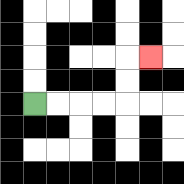{'start': '[1, 4]', 'end': '[6, 2]', 'path_directions': 'R,R,R,R,U,U,R', 'path_coordinates': '[[1, 4], [2, 4], [3, 4], [4, 4], [5, 4], [5, 3], [5, 2], [6, 2]]'}